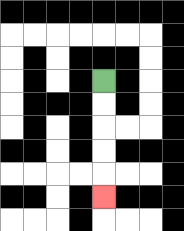{'start': '[4, 3]', 'end': '[4, 8]', 'path_directions': 'D,D,D,D,D', 'path_coordinates': '[[4, 3], [4, 4], [4, 5], [4, 6], [4, 7], [4, 8]]'}